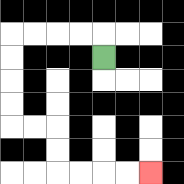{'start': '[4, 2]', 'end': '[6, 7]', 'path_directions': 'U,L,L,L,L,D,D,D,D,R,R,D,D,R,R,R,R', 'path_coordinates': '[[4, 2], [4, 1], [3, 1], [2, 1], [1, 1], [0, 1], [0, 2], [0, 3], [0, 4], [0, 5], [1, 5], [2, 5], [2, 6], [2, 7], [3, 7], [4, 7], [5, 7], [6, 7]]'}